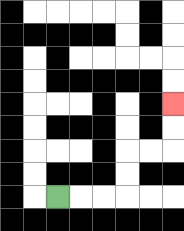{'start': '[2, 8]', 'end': '[7, 4]', 'path_directions': 'R,R,R,U,U,R,R,U,U', 'path_coordinates': '[[2, 8], [3, 8], [4, 8], [5, 8], [5, 7], [5, 6], [6, 6], [7, 6], [7, 5], [7, 4]]'}